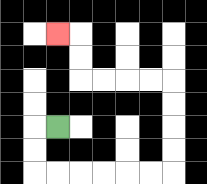{'start': '[2, 5]', 'end': '[2, 1]', 'path_directions': 'L,D,D,R,R,R,R,R,R,U,U,U,U,L,L,L,L,U,U,L', 'path_coordinates': '[[2, 5], [1, 5], [1, 6], [1, 7], [2, 7], [3, 7], [4, 7], [5, 7], [6, 7], [7, 7], [7, 6], [7, 5], [7, 4], [7, 3], [6, 3], [5, 3], [4, 3], [3, 3], [3, 2], [3, 1], [2, 1]]'}